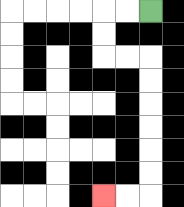{'start': '[6, 0]', 'end': '[4, 8]', 'path_directions': 'L,L,D,D,R,R,D,D,D,D,D,D,L,L', 'path_coordinates': '[[6, 0], [5, 0], [4, 0], [4, 1], [4, 2], [5, 2], [6, 2], [6, 3], [6, 4], [6, 5], [6, 6], [6, 7], [6, 8], [5, 8], [4, 8]]'}